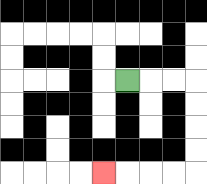{'start': '[5, 3]', 'end': '[4, 7]', 'path_directions': 'R,R,R,D,D,D,D,L,L,L,L', 'path_coordinates': '[[5, 3], [6, 3], [7, 3], [8, 3], [8, 4], [8, 5], [8, 6], [8, 7], [7, 7], [6, 7], [5, 7], [4, 7]]'}